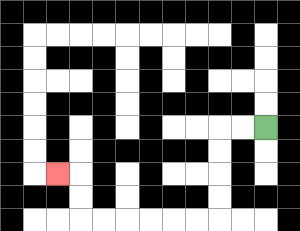{'start': '[11, 5]', 'end': '[2, 7]', 'path_directions': 'L,L,D,D,D,D,L,L,L,L,L,L,U,U,L', 'path_coordinates': '[[11, 5], [10, 5], [9, 5], [9, 6], [9, 7], [9, 8], [9, 9], [8, 9], [7, 9], [6, 9], [5, 9], [4, 9], [3, 9], [3, 8], [3, 7], [2, 7]]'}